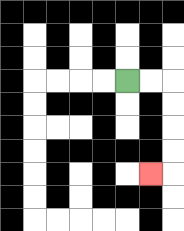{'start': '[5, 3]', 'end': '[6, 7]', 'path_directions': 'R,R,D,D,D,D,L', 'path_coordinates': '[[5, 3], [6, 3], [7, 3], [7, 4], [7, 5], [7, 6], [7, 7], [6, 7]]'}